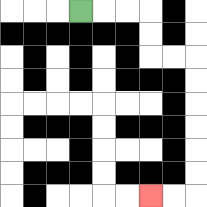{'start': '[3, 0]', 'end': '[6, 8]', 'path_directions': 'R,R,R,D,D,R,R,D,D,D,D,D,D,L,L', 'path_coordinates': '[[3, 0], [4, 0], [5, 0], [6, 0], [6, 1], [6, 2], [7, 2], [8, 2], [8, 3], [8, 4], [8, 5], [8, 6], [8, 7], [8, 8], [7, 8], [6, 8]]'}